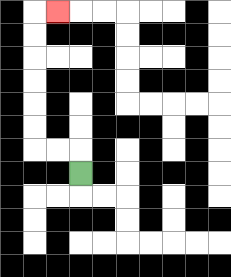{'start': '[3, 7]', 'end': '[2, 0]', 'path_directions': 'U,L,L,U,U,U,U,U,U,R', 'path_coordinates': '[[3, 7], [3, 6], [2, 6], [1, 6], [1, 5], [1, 4], [1, 3], [1, 2], [1, 1], [1, 0], [2, 0]]'}